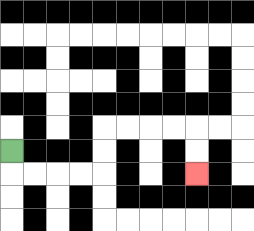{'start': '[0, 6]', 'end': '[8, 7]', 'path_directions': 'D,R,R,R,R,U,U,R,R,R,R,D,D', 'path_coordinates': '[[0, 6], [0, 7], [1, 7], [2, 7], [3, 7], [4, 7], [4, 6], [4, 5], [5, 5], [6, 5], [7, 5], [8, 5], [8, 6], [8, 7]]'}